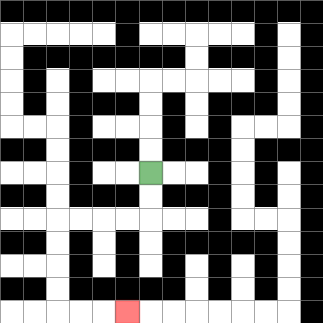{'start': '[6, 7]', 'end': '[5, 13]', 'path_directions': 'D,D,L,L,L,L,D,D,D,D,R,R,R', 'path_coordinates': '[[6, 7], [6, 8], [6, 9], [5, 9], [4, 9], [3, 9], [2, 9], [2, 10], [2, 11], [2, 12], [2, 13], [3, 13], [4, 13], [5, 13]]'}